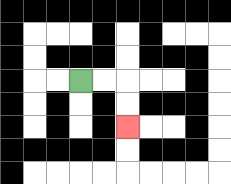{'start': '[3, 3]', 'end': '[5, 5]', 'path_directions': 'R,R,D,D', 'path_coordinates': '[[3, 3], [4, 3], [5, 3], [5, 4], [5, 5]]'}